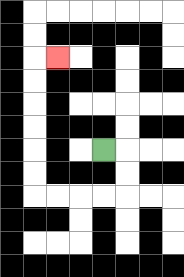{'start': '[4, 6]', 'end': '[2, 2]', 'path_directions': 'R,D,D,L,L,L,L,U,U,U,U,U,U,R', 'path_coordinates': '[[4, 6], [5, 6], [5, 7], [5, 8], [4, 8], [3, 8], [2, 8], [1, 8], [1, 7], [1, 6], [1, 5], [1, 4], [1, 3], [1, 2], [2, 2]]'}